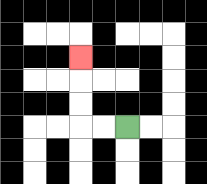{'start': '[5, 5]', 'end': '[3, 2]', 'path_directions': 'L,L,U,U,U', 'path_coordinates': '[[5, 5], [4, 5], [3, 5], [3, 4], [3, 3], [3, 2]]'}